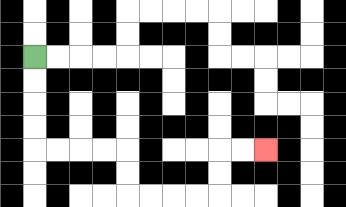{'start': '[1, 2]', 'end': '[11, 6]', 'path_directions': 'D,D,D,D,R,R,R,R,D,D,R,R,R,R,U,U,R,R', 'path_coordinates': '[[1, 2], [1, 3], [1, 4], [1, 5], [1, 6], [2, 6], [3, 6], [4, 6], [5, 6], [5, 7], [5, 8], [6, 8], [7, 8], [8, 8], [9, 8], [9, 7], [9, 6], [10, 6], [11, 6]]'}